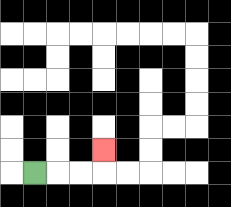{'start': '[1, 7]', 'end': '[4, 6]', 'path_directions': 'R,R,R,U', 'path_coordinates': '[[1, 7], [2, 7], [3, 7], [4, 7], [4, 6]]'}